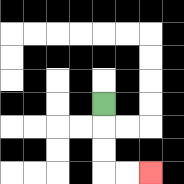{'start': '[4, 4]', 'end': '[6, 7]', 'path_directions': 'D,D,D,R,R', 'path_coordinates': '[[4, 4], [4, 5], [4, 6], [4, 7], [5, 7], [6, 7]]'}